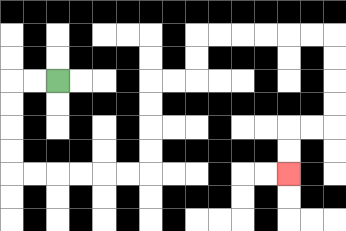{'start': '[2, 3]', 'end': '[12, 7]', 'path_directions': 'L,L,D,D,D,D,R,R,R,R,R,R,U,U,U,U,R,R,U,U,R,R,R,R,R,R,D,D,D,D,L,L,D,D', 'path_coordinates': '[[2, 3], [1, 3], [0, 3], [0, 4], [0, 5], [0, 6], [0, 7], [1, 7], [2, 7], [3, 7], [4, 7], [5, 7], [6, 7], [6, 6], [6, 5], [6, 4], [6, 3], [7, 3], [8, 3], [8, 2], [8, 1], [9, 1], [10, 1], [11, 1], [12, 1], [13, 1], [14, 1], [14, 2], [14, 3], [14, 4], [14, 5], [13, 5], [12, 5], [12, 6], [12, 7]]'}